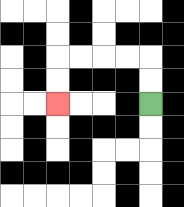{'start': '[6, 4]', 'end': '[2, 4]', 'path_directions': 'U,U,L,L,L,L,D,D', 'path_coordinates': '[[6, 4], [6, 3], [6, 2], [5, 2], [4, 2], [3, 2], [2, 2], [2, 3], [2, 4]]'}